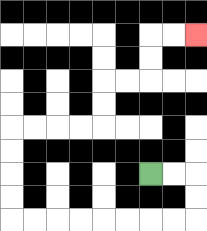{'start': '[6, 7]', 'end': '[8, 1]', 'path_directions': 'R,R,D,D,L,L,L,L,L,L,L,L,U,U,U,U,R,R,R,R,U,U,R,R,U,U,R,R', 'path_coordinates': '[[6, 7], [7, 7], [8, 7], [8, 8], [8, 9], [7, 9], [6, 9], [5, 9], [4, 9], [3, 9], [2, 9], [1, 9], [0, 9], [0, 8], [0, 7], [0, 6], [0, 5], [1, 5], [2, 5], [3, 5], [4, 5], [4, 4], [4, 3], [5, 3], [6, 3], [6, 2], [6, 1], [7, 1], [8, 1]]'}